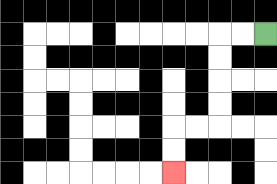{'start': '[11, 1]', 'end': '[7, 7]', 'path_directions': 'L,L,D,D,D,D,L,L,D,D', 'path_coordinates': '[[11, 1], [10, 1], [9, 1], [9, 2], [9, 3], [9, 4], [9, 5], [8, 5], [7, 5], [7, 6], [7, 7]]'}